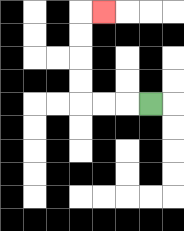{'start': '[6, 4]', 'end': '[4, 0]', 'path_directions': 'L,L,L,U,U,U,U,R', 'path_coordinates': '[[6, 4], [5, 4], [4, 4], [3, 4], [3, 3], [3, 2], [3, 1], [3, 0], [4, 0]]'}